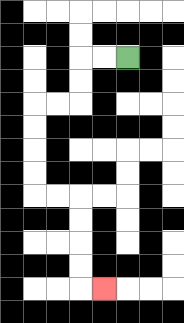{'start': '[5, 2]', 'end': '[4, 12]', 'path_directions': 'L,L,D,D,L,L,D,D,D,D,R,R,D,D,D,D,R', 'path_coordinates': '[[5, 2], [4, 2], [3, 2], [3, 3], [3, 4], [2, 4], [1, 4], [1, 5], [1, 6], [1, 7], [1, 8], [2, 8], [3, 8], [3, 9], [3, 10], [3, 11], [3, 12], [4, 12]]'}